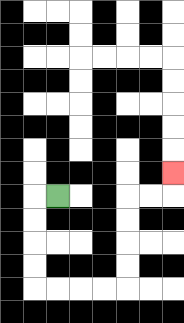{'start': '[2, 8]', 'end': '[7, 7]', 'path_directions': 'L,D,D,D,D,R,R,R,R,U,U,U,U,R,R,U', 'path_coordinates': '[[2, 8], [1, 8], [1, 9], [1, 10], [1, 11], [1, 12], [2, 12], [3, 12], [4, 12], [5, 12], [5, 11], [5, 10], [5, 9], [5, 8], [6, 8], [7, 8], [7, 7]]'}